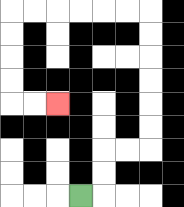{'start': '[3, 8]', 'end': '[2, 4]', 'path_directions': 'R,U,U,R,R,U,U,U,U,U,U,L,L,L,L,L,L,D,D,D,D,R,R', 'path_coordinates': '[[3, 8], [4, 8], [4, 7], [4, 6], [5, 6], [6, 6], [6, 5], [6, 4], [6, 3], [6, 2], [6, 1], [6, 0], [5, 0], [4, 0], [3, 0], [2, 0], [1, 0], [0, 0], [0, 1], [0, 2], [0, 3], [0, 4], [1, 4], [2, 4]]'}